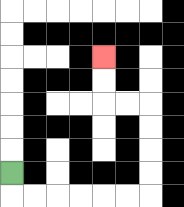{'start': '[0, 7]', 'end': '[4, 2]', 'path_directions': 'D,R,R,R,R,R,R,U,U,U,U,L,L,U,U', 'path_coordinates': '[[0, 7], [0, 8], [1, 8], [2, 8], [3, 8], [4, 8], [5, 8], [6, 8], [6, 7], [6, 6], [6, 5], [6, 4], [5, 4], [4, 4], [4, 3], [4, 2]]'}